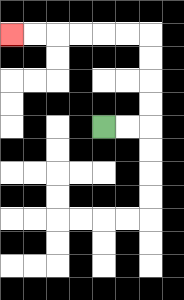{'start': '[4, 5]', 'end': '[0, 1]', 'path_directions': 'R,R,U,U,U,U,L,L,L,L,L,L', 'path_coordinates': '[[4, 5], [5, 5], [6, 5], [6, 4], [6, 3], [6, 2], [6, 1], [5, 1], [4, 1], [3, 1], [2, 1], [1, 1], [0, 1]]'}